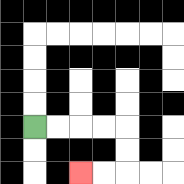{'start': '[1, 5]', 'end': '[3, 7]', 'path_directions': 'R,R,R,R,D,D,L,L', 'path_coordinates': '[[1, 5], [2, 5], [3, 5], [4, 5], [5, 5], [5, 6], [5, 7], [4, 7], [3, 7]]'}